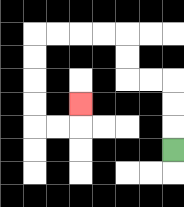{'start': '[7, 6]', 'end': '[3, 4]', 'path_directions': 'U,U,U,L,L,U,U,L,L,L,L,D,D,D,D,R,R,U', 'path_coordinates': '[[7, 6], [7, 5], [7, 4], [7, 3], [6, 3], [5, 3], [5, 2], [5, 1], [4, 1], [3, 1], [2, 1], [1, 1], [1, 2], [1, 3], [1, 4], [1, 5], [2, 5], [3, 5], [3, 4]]'}